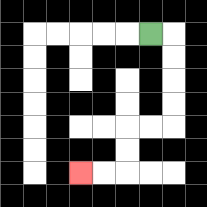{'start': '[6, 1]', 'end': '[3, 7]', 'path_directions': 'R,D,D,D,D,L,L,D,D,L,L', 'path_coordinates': '[[6, 1], [7, 1], [7, 2], [7, 3], [7, 4], [7, 5], [6, 5], [5, 5], [5, 6], [5, 7], [4, 7], [3, 7]]'}